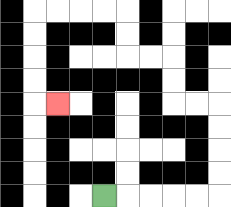{'start': '[4, 8]', 'end': '[2, 4]', 'path_directions': 'R,R,R,R,R,U,U,U,U,L,L,U,U,L,L,U,U,L,L,L,L,D,D,D,D,R', 'path_coordinates': '[[4, 8], [5, 8], [6, 8], [7, 8], [8, 8], [9, 8], [9, 7], [9, 6], [9, 5], [9, 4], [8, 4], [7, 4], [7, 3], [7, 2], [6, 2], [5, 2], [5, 1], [5, 0], [4, 0], [3, 0], [2, 0], [1, 0], [1, 1], [1, 2], [1, 3], [1, 4], [2, 4]]'}